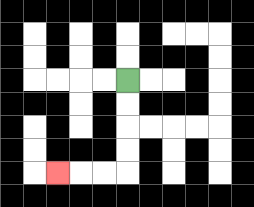{'start': '[5, 3]', 'end': '[2, 7]', 'path_directions': 'D,D,D,D,L,L,L', 'path_coordinates': '[[5, 3], [5, 4], [5, 5], [5, 6], [5, 7], [4, 7], [3, 7], [2, 7]]'}